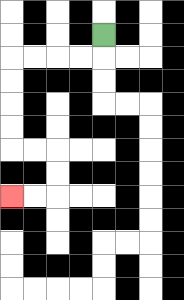{'start': '[4, 1]', 'end': '[0, 8]', 'path_directions': 'D,L,L,L,L,D,D,D,D,R,R,D,D,L,L', 'path_coordinates': '[[4, 1], [4, 2], [3, 2], [2, 2], [1, 2], [0, 2], [0, 3], [0, 4], [0, 5], [0, 6], [1, 6], [2, 6], [2, 7], [2, 8], [1, 8], [0, 8]]'}